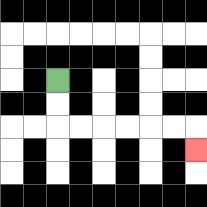{'start': '[2, 3]', 'end': '[8, 6]', 'path_directions': 'D,D,R,R,R,R,R,R,D', 'path_coordinates': '[[2, 3], [2, 4], [2, 5], [3, 5], [4, 5], [5, 5], [6, 5], [7, 5], [8, 5], [8, 6]]'}